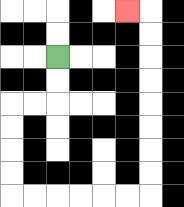{'start': '[2, 2]', 'end': '[5, 0]', 'path_directions': 'D,D,L,L,D,D,D,D,R,R,R,R,R,R,U,U,U,U,U,U,U,U,L', 'path_coordinates': '[[2, 2], [2, 3], [2, 4], [1, 4], [0, 4], [0, 5], [0, 6], [0, 7], [0, 8], [1, 8], [2, 8], [3, 8], [4, 8], [5, 8], [6, 8], [6, 7], [6, 6], [6, 5], [6, 4], [6, 3], [6, 2], [6, 1], [6, 0], [5, 0]]'}